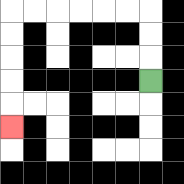{'start': '[6, 3]', 'end': '[0, 5]', 'path_directions': 'U,U,U,L,L,L,L,L,L,D,D,D,D,D', 'path_coordinates': '[[6, 3], [6, 2], [6, 1], [6, 0], [5, 0], [4, 0], [3, 0], [2, 0], [1, 0], [0, 0], [0, 1], [0, 2], [0, 3], [0, 4], [0, 5]]'}